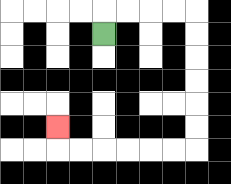{'start': '[4, 1]', 'end': '[2, 5]', 'path_directions': 'U,R,R,R,R,D,D,D,D,D,D,L,L,L,L,L,L,U', 'path_coordinates': '[[4, 1], [4, 0], [5, 0], [6, 0], [7, 0], [8, 0], [8, 1], [8, 2], [8, 3], [8, 4], [8, 5], [8, 6], [7, 6], [6, 6], [5, 6], [4, 6], [3, 6], [2, 6], [2, 5]]'}